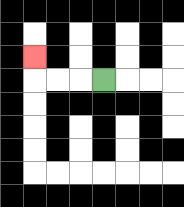{'start': '[4, 3]', 'end': '[1, 2]', 'path_directions': 'L,L,L,U', 'path_coordinates': '[[4, 3], [3, 3], [2, 3], [1, 3], [1, 2]]'}